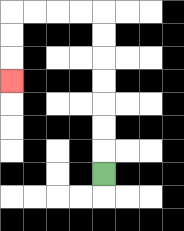{'start': '[4, 7]', 'end': '[0, 3]', 'path_directions': 'U,U,U,U,U,U,U,L,L,L,L,D,D,D', 'path_coordinates': '[[4, 7], [4, 6], [4, 5], [4, 4], [4, 3], [4, 2], [4, 1], [4, 0], [3, 0], [2, 0], [1, 0], [0, 0], [0, 1], [0, 2], [0, 3]]'}